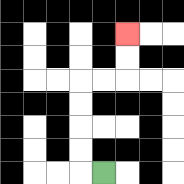{'start': '[4, 7]', 'end': '[5, 1]', 'path_directions': 'L,U,U,U,U,R,R,U,U', 'path_coordinates': '[[4, 7], [3, 7], [3, 6], [3, 5], [3, 4], [3, 3], [4, 3], [5, 3], [5, 2], [5, 1]]'}